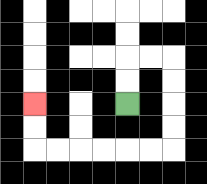{'start': '[5, 4]', 'end': '[1, 4]', 'path_directions': 'U,U,R,R,D,D,D,D,L,L,L,L,L,L,U,U', 'path_coordinates': '[[5, 4], [5, 3], [5, 2], [6, 2], [7, 2], [7, 3], [7, 4], [7, 5], [7, 6], [6, 6], [5, 6], [4, 6], [3, 6], [2, 6], [1, 6], [1, 5], [1, 4]]'}